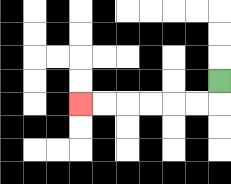{'start': '[9, 3]', 'end': '[3, 4]', 'path_directions': 'D,L,L,L,L,L,L', 'path_coordinates': '[[9, 3], [9, 4], [8, 4], [7, 4], [6, 4], [5, 4], [4, 4], [3, 4]]'}